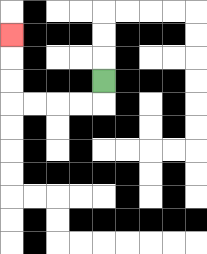{'start': '[4, 3]', 'end': '[0, 1]', 'path_directions': 'D,L,L,L,L,U,U,U', 'path_coordinates': '[[4, 3], [4, 4], [3, 4], [2, 4], [1, 4], [0, 4], [0, 3], [0, 2], [0, 1]]'}